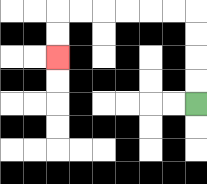{'start': '[8, 4]', 'end': '[2, 2]', 'path_directions': 'U,U,U,U,L,L,L,L,L,L,D,D', 'path_coordinates': '[[8, 4], [8, 3], [8, 2], [8, 1], [8, 0], [7, 0], [6, 0], [5, 0], [4, 0], [3, 0], [2, 0], [2, 1], [2, 2]]'}